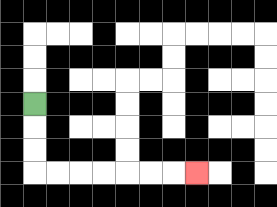{'start': '[1, 4]', 'end': '[8, 7]', 'path_directions': 'D,D,D,R,R,R,R,R,R,R', 'path_coordinates': '[[1, 4], [1, 5], [1, 6], [1, 7], [2, 7], [3, 7], [4, 7], [5, 7], [6, 7], [7, 7], [8, 7]]'}